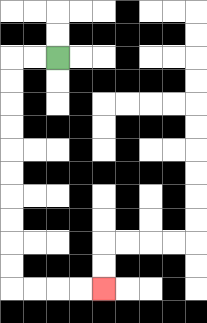{'start': '[2, 2]', 'end': '[4, 12]', 'path_directions': 'L,L,D,D,D,D,D,D,D,D,D,D,R,R,R,R', 'path_coordinates': '[[2, 2], [1, 2], [0, 2], [0, 3], [0, 4], [0, 5], [0, 6], [0, 7], [0, 8], [0, 9], [0, 10], [0, 11], [0, 12], [1, 12], [2, 12], [3, 12], [4, 12]]'}